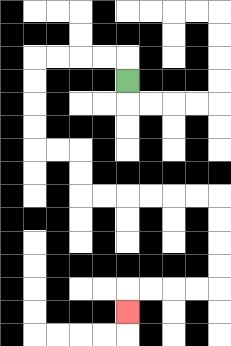{'start': '[5, 3]', 'end': '[5, 13]', 'path_directions': 'U,L,L,L,L,D,D,D,D,R,R,D,D,R,R,R,R,R,R,D,D,D,D,L,L,L,L,D', 'path_coordinates': '[[5, 3], [5, 2], [4, 2], [3, 2], [2, 2], [1, 2], [1, 3], [1, 4], [1, 5], [1, 6], [2, 6], [3, 6], [3, 7], [3, 8], [4, 8], [5, 8], [6, 8], [7, 8], [8, 8], [9, 8], [9, 9], [9, 10], [9, 11], [9, 12], [8, 12], [7, 12], [6, 12], [5, 12], [5, 13]]'}